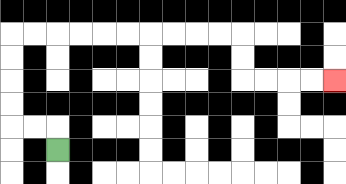{'start': '[2, 6]', 'end': '[14, 3]', 'path_directions': 'U,L,L,U,U,U,U,R,R,R,R,R,R,R,R,R,R,D,D,R,R,R,R', 'path_coordinates': '[[2, 6], [2, 5], [1, 5], [0, 5], [0, 4], [0, 3], [0, 2], [0, 1], [1, 1], [2, 1], [3, 1], [4, 1], [5, 1], [6, 1], [7, 1], [8, 1], [9, 1], [10, 1], [10, 2], [10, 3], [11, 3], [12, 3], [13, 3], [14, 3]]'}